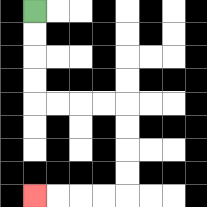{'start': '[1, 0]', 'end': '[1, 8]', 'path_directions': 'D,D,D,D,R,R,R,R,D,D,D,D,L,L,L,L', 'path_coordinates': '[[1, 0], [1, 1], [1, 2], [1, 3], [1, 4], [2, 4], [3, 4], [4, 4], [5, 4], [5, 5], [5, 6], [5, 7], [5, 8], [4, 8], [3, 8], [2, 8], [1, 8]]'}